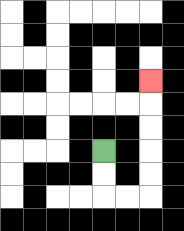{'start': '[4, 6]', 'end': '[6, 3]', 'path_directions': 'D,D,R,R,U,U,U,U,U', 'path_coordinates': '[[4, 6], [4, 7], [4, 8], [5, 8], [6, 8], [6, 7], [6, 6], [6, 5], [6, 4], [6, 3]]'}